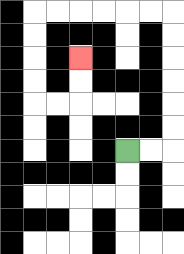{'start': '[5, 6]', 'end': '[3, 2]', 'path_directions': 'R,R,U,U,U,U,U,U,L,L,L,L,L,L,D,D,D,D,R,R,U,U', 'path_coordinates': '[[5, 6], [6, 6], [7, 6], [7, 5], [7, 4], [7, 3], [7, 2], [7, 1], [7, 0], [6, 0], [5, 0], [4, 0], [3, 0], [2, 0], [1, 0], [1, 1], [1, 2], [1, 3], [1, 4], [2, 4], [3, 4], [3, 3], [3, 2]]'}